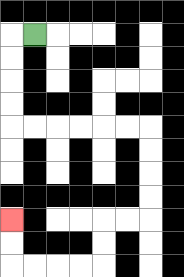{'start': '[1, 1]', 'end': '[0, 9]', 'path_directions': 'L,D,D,D,D,R,R,R,R,R,R,D,D,D,D,L,L,D,D,L,L,L,L,U,U', 'path_coordinates': '[[1, 1], [0, 1], [0, 2], [0, 3], [0, 4], [0, 5], [1, 5], [2, 5], [3, 5], [4, 5], [5, 5], [6, 5], [6, 6], [6, 7], [6, 8], [6, 9], [5, 9], [4, 9], [4, 10], [4, 11], [3, 11], [2, 11], [1, 11], [0, 11], [0, 10], [0, 9]]'}